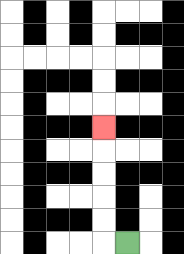{'start': '[5, 10]', 'end': '[4, 5]', 'path_directions': 'L,U,U,U,U,U', 'path_coordinates': '[[5, 10], [4, 10], [4, 9], [4, 8], [4, 7], [4, 6], [4, 5]]'}